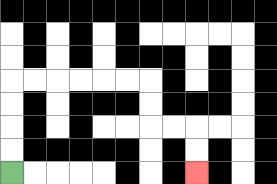{'start': '[0, 7]', 'end': '[8, 7]', 'path_directions': 'U,U,U,U,R,R,R,R,R,R,D,D,R,R,D,D', 'path_coordinates': '[[0, 7], [0, 6], [0, 5], [0, 4], [0, 3], [1, 3], [2, 3], [3, 3], [4, 3], [5, 3], [6, 3], [6, 4], [6, 5], [7, 5], [8, 5], [8, 6], [8, 7]]'}